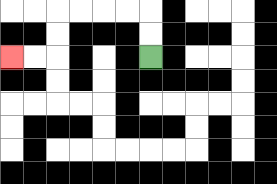{'start': '[6, 2]', 'end': '[0, 2]', 'path_directions': 'U,U,L,L,L,L,D,D,L,L', 'path_coordinates': '[[6, 2], [6, 1], [6, 0], [5, 0], [4, 0], [3, 0], [2, 0], [2, 1], [2, 2], [1, 2], [0, 2]]'}